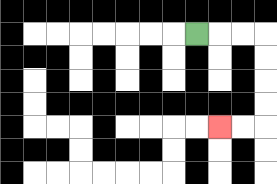{'start': '[8, 1]', 'end': '[9, 5]', 'path_directions': 'R,R,R,D,D,D,D,L,L', 'path_coordinates': '[[8, 1], [9, 1], [10, 1], [11, 1], [11, 2], [11, 3], [11, 4], [11, 5], [10, 5], [9, 5]]'}